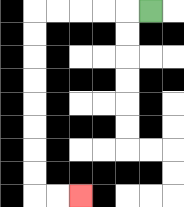{'start': '[6, 0]', 'end': '[3, 8]', 'path_directions': 'L,L,L,L,L,D,D,D,D,D,D,D,D,R,R', 'path_coordinates': '[[6, 0], [5, 0], [4, 0], [3, 0], [2, 0], [1, 0], [1, 1], [1, 2], [1, 3], [1, 4], [1, 5], [1, 6], [1, 7], [1, 8], [2, 8], [3, 8]]'}